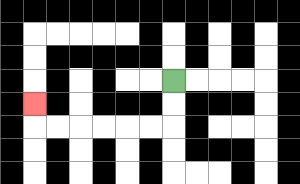{'start': '[7, 3]', 'end': '[1, 4]', 'path_directions': 'D,D,L,L,L,L,L,L,U', 'path_coordinates': '[[7, 3], [7, 4], [7, 5], [6, 5], [5, 5], [4, 5], [3, 5], [2, 5], [1, 5], [1, 4]]'}